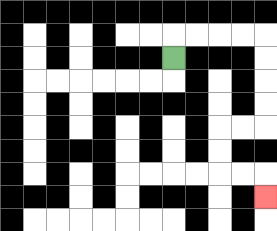{'start': '[7, 2]', 'end': '[11, 8]', 'path_directions': 'U,R,R,R,R,D,D,D,D,L,L,D,D,R,R,D', 'path_coordinates': '[[7, 2], [7, 1], [8, 1], [9, 1], [10, 1], [11, 1], [11, 2], [11, 3], [11, 4], [11, 5], [10, 5], [9, 5], [9, 6], [9, 7], [10, 7], [11, 7], [11, 8]]'}